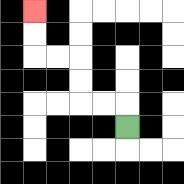{'start': '[5, 5]', 'end': '[1, 0]', 'path_directions': 'U,L,L,U,U,L,L,U,U', 'path_coordinates': '[[5, 5], [5, 4], [4, 4], [3, 4], [3, 3], [3, 2], [2, 2], [1, 2], [1, 1], [1, 0]]'}